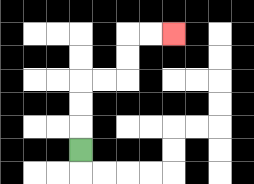{'start': '[3, 6]', 'end': '[7, 1]', 'path_directions': 'U,U,U,R,R,U,U,R,R', 'path_coordinates': '[[3, 6], [3, 5], [3, 4], [3, 3], [4, 3], [5, 3], [5, 2], [5, 1], [6, 1], [7, 1]]'}